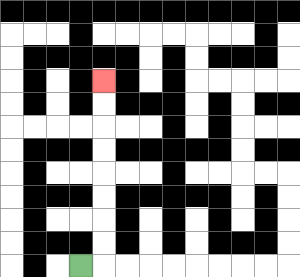{'start': '[3, 11]', 'end': '[4, 3]', 'path_directions': 'R,U,U,U,U,U,U,U,U', 'path_coordinates': '[[3, 11], [4, 11], [4, 10], [4, 9], [4, 8], [4, 7], [4, 6], [4, 5], [4, 4], [4, 3]]'}